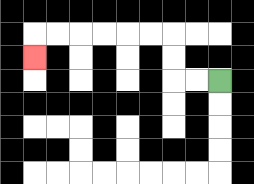{'start': '[9, 3]', 'end': '[1, 2]', 'path_directions': 'L,L,U,U,L,L,L,L,L,L,D', 'path_coordinates': '[[9, 3], [8, 3], [7, 3], [7, 2], [7, 1], [6, 1], [5, 1], [4, 1], [3, 1], [2, 1], [1, 1], [1, 2]]'}